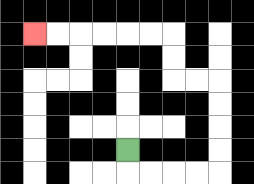{'start': '[5, 6]', 'end': '[1, 1]', 'path_directions': 'D,R,R,R,R,U,U,U,U,L,L,U,U,L,L,L,L,L,L', 'path_coordinates': '[[5, 6], [5, 7], [6, 7], [7, 7], [8, 7], [9, 7], [9, 6], [9, 5], [9, 4], [9, 3], [8, 3], [7, 3], [7, 2], [7, 1], [6, 1], [5, 1], [4, 1], [3, 1], [2, 1], [1, 1]]'}